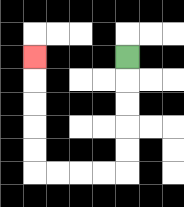{'start': '[5, 2]', 'end': '[1, 2]', 'path_directions': 'D,D,D,D,D,L,L,L,L,U,U,U,U,U', 'path_coordinates': '[[5, 2], [5, 3], [5, 4], [5, 5], [5, 6], [5, 7], [4, 7], [3, 7], [2, 7], [1, 7], [1, 6], [1, 5], [1, 4], [1, 3], [1, 2]]'}